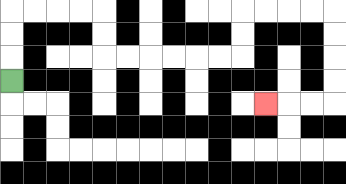{'start': '[0, 3]', 'end': '[11, 4]', 'path_directions': 'U,U,U,R,R,R,R,D,D,R,R,R,R,R,R,U,U,R,R,R,R,D,D,D,D,L,L,L', 'path_coordinates': '[[0, 3], [0, 2], [0, 1], [0, 0], [1, 0], [2, 0], [3, 0], [4, 0], [4, 1], [4, 2], [5, 2], [6, 2], [7, 2], [8, 2], [9, 2], [10, 2], [10, 1], [10, 0], [11, 0], [12, 0], [13, 0], [14, 0], [14, 1], [14, 2], [14, 3], [14, 4], [13, 4], [12, 4], [11, 4]]'}